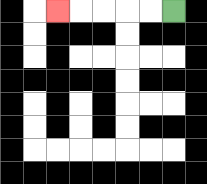{'start': '[7, 0]', 'end': '[2, 0]', 'path_directions': 'L,L,L,L,L', 'path_coordinates': '[[7, 0], [6, 0], [5, 0], [4, 0], [3, 0], [2, 0]]'}